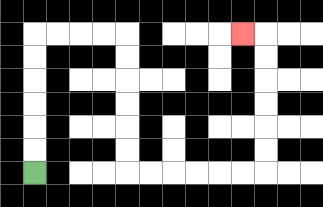{'start': '[1, 7]', 'end': '[10, 1]', 'path_directions': 'U,U,U,U,U,U,R,R,R,R,D,D,D,D,D,D,R,R,R,R,R,R,U,U,U,U,U,U,L', 'path_coordinates': '[[1, 7], [1, 6], [1, 5], [1, 4], [1, 3], [1, 2], [1, 1], [2, 1], [3, 1], [4, 1], [5, 1], [5, 2], [5, 3], [5, 4], [5, 5], [5, 6], [5, 7], [6, 7], [7, 7], [8, 7], [9, 7], [10, 7], [11, 7], [11, 6], [11, 5], [11, 4], [11, 3], [11, 2], [11, 1], [10, 1]]'}